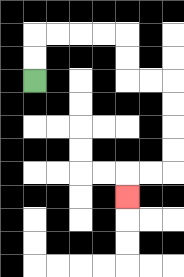{'start': '[1, 3]', 'end': '[5, 8]', 'path_directions': 'U,U,R,R,R,R,D,D,R,R,D,D,D,D,L,L,D', 'path_coordinates': '[[1, 3], [1, 2], [1, 1], [2, 1], [3, 1], [4, 1], [5, 1], [5, 2], [5, 3], [6, 3], [7, 3], [7, 4], [7, 5], [7, 6], [7, 7], [6, 7], [5, 7], [5, 8]]'}